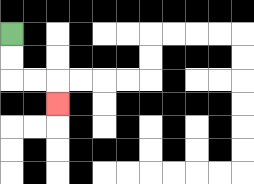{'start': '[0, 1]', 'end': '[2, 4]', 'path_directions': 'D,D,R,R,D', 'path_coordinates': '[[0, 1], [0, 2], [0, 3], [1, 3], [2, 3], [2, 4]]'}